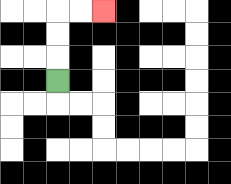{'start': '[2, 3]', 'end': '[4, 0]', 'path_directions': 'U,U,U,R,R', 'path_coordinates': '[[2, 3], [2, 2], [2, 1], [2, 0], [3, 0], [4, 0]]'}